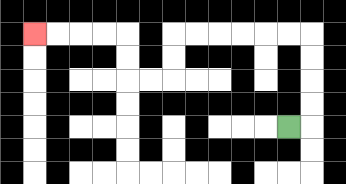{'start': '[12, 5]', 'end': '[1, 1]', 'path_directions': 'R,U,U,U,U,L,L,L,L,L,L,D,D,L,L,U,U,L,L,L,L', 'path_coordinates': '[[12, 5], [13, 5], [13, 4], [13, 3], [13, 2], [13, 1], [12, 1], [11, 1], [10, 1], [9, 1], [8, 1], [7, 1], [7, 2], [7, 3], [6, 3], [5, 3], [5, 2], [5, 1], [4, 1], [3, 1], [2, 1], [1, 1]]'}